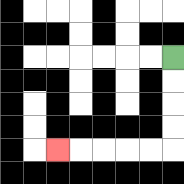{'start': '[7, 2]', 'end': '[2, 6]', 'path_directions': 'D,D,D,D,L,L,L,L,L', 'path_coordinates': '[[7, 2], [7, 3], [7, 4], [7, 5], [7, 6], [6, 6], [5, 6], [4, 6], [3, 6], [2, 6]]'}